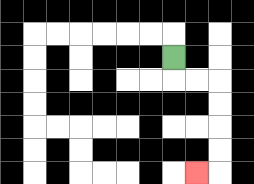{'start': '[7, 2]', 'end': '[8, 7]', 'path_directions': 'D,R,R,D,D,D,D,L', 'path_coordinates': '[[7, 2], [7, 3], [8, 3], [9, 3], [9, 4], [9, 5], [9, 6], [9, 7], [8, 7]]'}